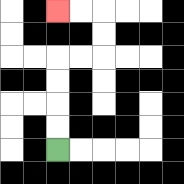{'start': '[2, 6]', 'end': '[2, 0]', 'path_directions': 'U,U,U,U,R,R,U,U,L,L', 'path_coordinates': '[[2, 6], [2, 5], [2, 4], [2, 3], [2, 2], [3, 2], [4, 2], [4, 1], [4, 0], [3, 0], [2, 0]]'}